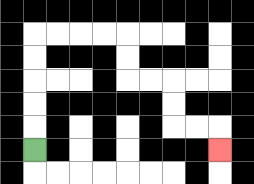{'start': '[1, 6]', 'end': '[9, 6]', 'path_directions': 'U,U,U,U,U,R,R,R,R,D,D,R,R,D,D,R,R,D', 'path_coordinates': '[[1, 6], [1, 5], [1, 4], [1, 3], [1, 2], [1, 1], [2, 1], [3, 1], [4, 1], [5, 1], [5, 2], [5, 3], [6, 3], [7, 3], [7, 4], [7, 5], [8, 5], [9, 5], [9, 6]]'}